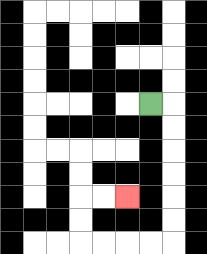{'start': '[6, 4]', 'end': '[5, 8]', 'path_directions': 'R,D,D,D,D,D,D,L,L,L,L,U,U,R,R', 'path_coordinates': '[[6, 4], [7, 4], [7, 5], [7, 6], [7, 7], [7, 8], [7, 9], [7, 10], [6, 10], [5, 10], [4, 10], [3, 10], [3, 9], [3, 8], [4, 8], [5, 8]]'}